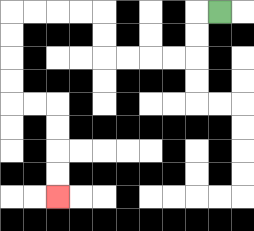{'start': '[9, 0]', 'end': '[2, 8]', 'path_directions': 'L,D,D,L,L,L,L,U,U,L,L,L,L,D,D,D,D,R,R,D,D,D,D', 'path_coordinates': '[[9, 0], [8, 0], [8, 1], [8, 2], [7, 2], [6, 2], [5, 2], [4, 2], [4, 1], [4, 0], [3, 0], [2, 0], [1, 0], [0, 0], [0, 1], [0, 2], [0, 3], [0, 4], [1, 4], [2, 4], [2, 5], [2, 6], [2, 7], [2, 8]]'}